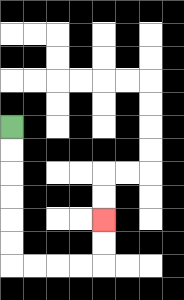{'start': '[0, 5]', 'end': '[4, 9]', 'path_directions': 'D,D,D,D,D,D,R,R,R,R,U,U', 'path_coordinates': '[[0, 5], [0, 6], [0, 7], [0, 8], [0, 9], [0, 10], [0, 11], [1, 11], [2, 11], [3, 11], [4, 11], [4, 10], [4, 9]]'}